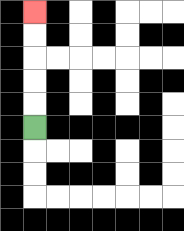{'start': '[1, 5]', 'end': '[1, 0]', 'path_directions': 'U,U,U,U,U', 'path_coordinates': '[[1, 5], [1, 4], [1, 3], [1, 2], [1, 1], [1, 0]]'}